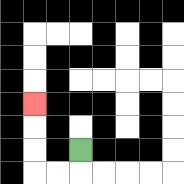{'start': '[3, 6]', 'end': '[1, 4]', 'path_directions': 'D,L,L,U,U,U', 'path_coordinates': '[[3, 6], [3, 7], [2, 7], [1, 7], [1, 6], [1, 5], [1, 4]]'}